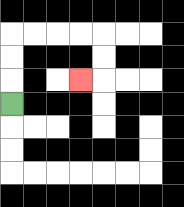{'start': '[0, 4]', 'end': '[3, 3]', 'path_directions': 'U,U,U,R,R,R,R,D,D,L', 'path_coordinates': '[[0, 4], [0, 3], [0, 2], [0, 1], [1, 1], [2, 1], [3, 1], [4, 1], [4, 2], [4, 3], [3, 3]]'}